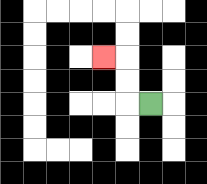{'start': '[6, 4]', 'end': '[4, 2]', 'path_directions': 'L,U,U,L', 'path_coordinates': '[[6, 4], [5, 4], [5, 3], [5, 2], [4, 2]]'}